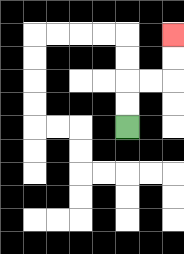{'start': '[5, 5]', 'end': '[7, 1]', 'path_directions': 'U,U,R,R,U,U', 'path_coordinates': '[[5, 5], [5, 4], [5, 3], [6, 3], [7, 3], [7, 2], [7, 1]]'}